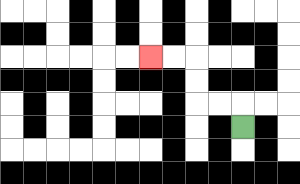{'start': '[10, 5]', 'end': '[6, 2]', 'path_directions': 'U,L,L,U,U,L,L', 'path_coordinates': '[[10, 5], [10, 4], [9, 4], [8, 4], [8, 3], [8, 2], [7, 2], [6, 2]]'}